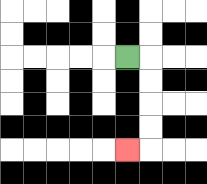{'start': '[5, 2]', 'end': '[5, 6]', 'path_directions': 'R,D,D,D,D,L', 'path_coordinates': '[[5, 2], [6, 2], [6, 3], [6, 4], [6, 5], [6, 6], [5, 6]]'}